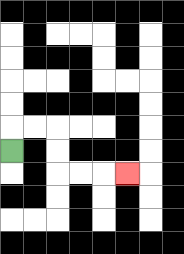{'start': '[0, 6]', 'end': '[5, 7]', 'path_directions': 'U,R,R,D,D,R,R,R', 'path_coordinates': '[[0, 6], [0, 5], [1, 5], [2, 5], [2, 6], [2, 7], [3, 7], [4, 7], [5, 7]]'}